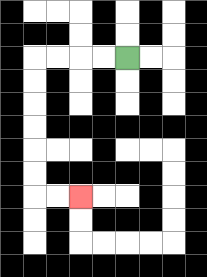{'start': '[5, 2]', 'end': '[3, 8]', 'path_directions': 'L,L,L,L,D,D,D,D,D,D,R,R', 'path_coordinates': '[[5, 2], [4, 2], [3, 2], [2, 2], [1, 2], [1, 3], [1, 4], [1, 5], [1, 6], [1, 7], [1, 8], [2, 8], [3, 8]]'}